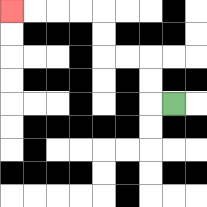{'start': '[7, 4]', 'end': '[0, 0]', 'path_directions': 'L,U,U,L,L,U,U,L,L,L,L', 'path_coordinates': '[[7, 4], [6, 4], [6, 3], [6, 2], [5, 2], [4, 2], [4, 1], [4, 0], [3, 0], [2, 0], [1, 0], [0, 0]]'}